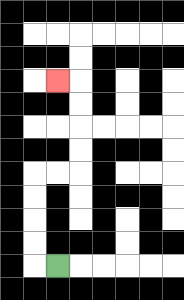{'start': '[2, 11]', 'end': '[2, 3]', 'path_directions': 'L,U,U,U,U,R,R,U,U,U,U,L', 'path_coordinates': '[[2, 11], [1, 11], [1, 10], [1, 9], [1, 8], [1, 7], [2, 7], [3, 7], [3, 6], [3, 5], [3, 4], [3, 3], [2, 3]]'}